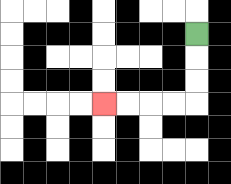{'start': '[8, 1]', 'end': '[4, 4]', 'path_directions': 'D,D,D,L,L,L,L', 'path_coordinates': '[[8, 1], [8, 2], [8, 3], [8, 4], [7, 4], [6, 4], [5, 4], [4, 4]]'}